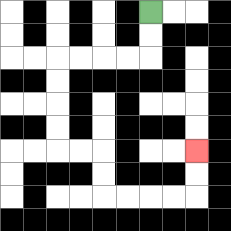{'start': '[6, 0]', 'end': '[8, 6]', 'path_directions': 'D,D,L,L,L,L,D,D,D,D,R,R,D,D,R,R,R,R,U,U', 'path_coordinates': '[[6, 0], [6, 1], [6, 2], [5, 2], [4, 2], [3, 2], [2, 2], [2, 3], [2, 4], [2, 5], [2, 6], [3, 6], [4, 6], [4, 7], [4, 8], [5, 8], [6, 8], [7, 8], [8, 8], [8, 7], [8, 6]]'}